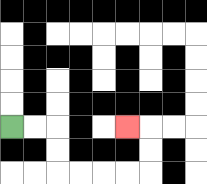{'start': '[0, 5]', 'end': '[5, 5]', 'path_directions': 'R,R,D,D,R,R,R,R,U,U,L', 'path_coordinates': '[[0, 5], [1, 5], [2, 5], [2, 6], [2, 7], [3, 7], [4, 7], [5, 7], [6, 7], [6, 6], [6, 5], [5, 5]]'}